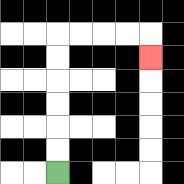{'start': '[2, 7]', 'end': '[6, 2]', 'path_directions': 'U,U,U,U,U,U,R,R,R,R,D', 'path_coordinates': '[[2, 7], [2, 6], [2, 5], [2, 4], [2, 3], [2, 2], [2, 1], [3, 1], [4, 1], [5, 1], [6, 1], [6, 2]]'}